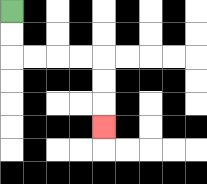{'start': '[0, 0]', 'end': '[4, 5]', 'path_directions': 'D,D,R,R,R,R,D,D,D', 'path_coordinates': '[[0, 0], [0, 1], [0, 2], [1, 2], [2, 2], [3, 2], [4, 2], [4, 3], [4, 4], [4, 5]]'}